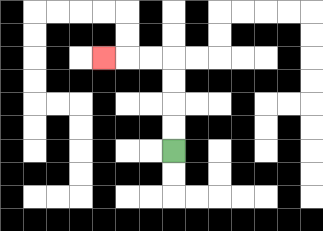{'start': '[7, 6]', 'end': '[4, 2]', 'path_directions': 'U,U,U,U,L,L,L', 'path_coordinates': '[[7, 6], [7, 5], [7, 4], [7, 3], [7, 2], [6, 2], [5, 2], [4, 2]]'}